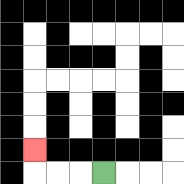{'start': '[4, 7]', 'end': '[1, 6]', 'path_directions': 'L,L,L,U', 'path_coordinates': '[[4, 7], [3, 7], [2, 7], [1, 7], [1, 6]]'}